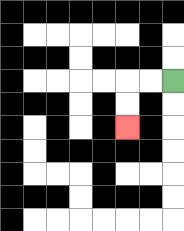{'start': '[7, 3]', 'end': '[5, 5]', 'path_directions': 'L,L,D,D', 'path_coordinates': '[[7, 3], [6, 3], [5, 3], [5, 4], [5, 5]]'}